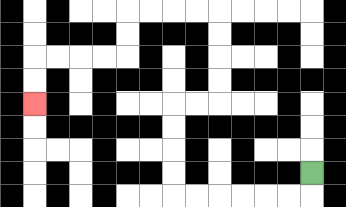{'start': '[13, 7]', 'end': '[1, 4]', 'path_directions': 'D,L,L,L,L,L,L,U,U,U,U,R,R,U,U,U,U,L,L,L,L,D,D,L,L,L,L,D,D', 'path_coordinates': '[[13, 7], [13, 8], [12, 8], [11, 8], [10, 8], [9, 8], [8, 8], [7, 8], [7, 7], [7, 6], [7, 5], [7, 4], [8, 4], [9, 4], [9, 3], [9, 2], [9, 1], [9, 0], [8, 0], [7, 0], [6, 0], [5, 0], [5, 1], [5, 2], [4, 2], [3, 2], [2, 2], [1, 2], [1, 3], [1, 4]]'}